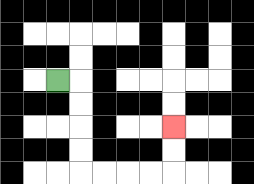{'start': '[2, 3]', 'end': '[7, 5]', 'path_directions': 'R,D,D,D,D,R,R,R,R,U,U', 'path_coordinates': '[[2, 3], [3, 3], [3, 4], [3, 5], [3, 6], [3, 7], [4, 7], [5, 7], [6, 7], [7, 7], [7, 6], [7, 5]]'}